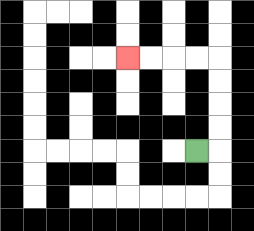{'start': '[8, 6]', 'end': '[5, 2]', 'path_directions': 'R,U,U,U,U,L,L,L,L', 'path_coordinates': '[[8, 6], [9, 6], [9, 5], [9, 4], [9, 3], [9, 2], [8, 2], [7, 2], [6, 2], [5, 2]]'}